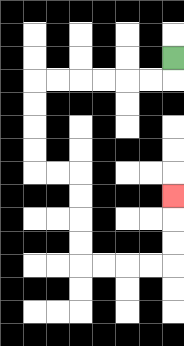{'start': '[7, 2]', 'end': '[7, 8]', 'path_directions': 'D,L,L,L,L,L,L,D,D,D,D,R,R,D,D,D,D,R,R,R,R,U,U,U', 'path_coordinates': '[[7, 2], [7, 3], [6, 3], [5, 3], [4, 3], [3, 3], [2, 3], [1, 3], [1, 4], [1, 5], [1, 6], [1, 7], [2, 7], [3, 7], [3, 8], [3, 9], [3, 10], [3, 11], [4, 11], [5, 11], [6, 11], [7, 11], [7, 10], [7, 9], [7, 8]]'}